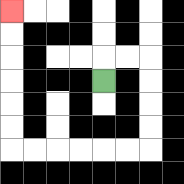{'start': '[4, 3]', 'end': '[0, 0]', 'path_directions': 'U,R,R,D,D,D,D,L,L,L,L,L,L,U,U,U,U,U,U', 'path_coordinates': '[[4, 3], [4, 2], [5, 2], [6, 2], [6, 3], [6, 4], [6, 5], [6, 6], [5, 6], [4, 6], [3, 6], [2, 6], [1, 6], [0, 6], [0, 5], [0, 4], [0, 3], [0, 2], [0, 1], [0, 0]]'}